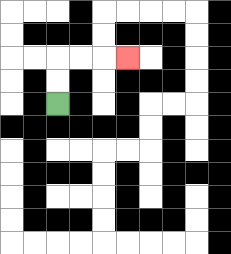{'start': '[2, 4]', 'end': '[5, 2]', 'path_directions': 'U,U,R,R,R', 'path_coordinates': '[[2, 4], [2, 3], [2, 2], [3, 2], [4, 2], [5, 2]]'}